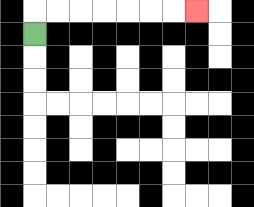{'start': '[1, 1]', 'end': '[8, 0]', 'path_directions': 'U,R,R,R,R,R,R,R', 'path_coordinates': '[[1, 1], [1, 0], [2, 0], [3, 0], [4, 0], [5, 0], [6, 0], [7, 0], [8, 0]]'}